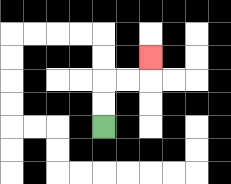{'start': '[4, 5]', 'end': '[6, 2]', 'path_directions': 'U,U,R,R,U', 'path_coordinates': '[[4, 5], [4, 4], [4, 3], [5, 3], [6, 3], [6, 2]]'}